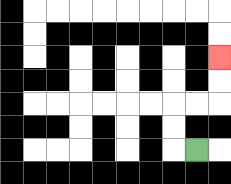{'start': '[8, 6]', 'end': '[9, 2]', 'path_directions': 'L,U,U,R,R,U,U', 'path_coordinates': '[[8, 6], [7, 6], [7, 5], [7, 4], [8, 4], [9, 4], [9, 3], [9, 2]]'}